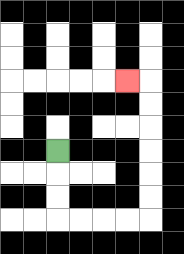{'start': '[2, 6]', 'end': '[5, 3]', 'path_directions': 'D,D,D,R,R,R,R,U,U,U,U,U,U,L', 'path_coordinates': '[[2, 6], [2, 7], [2, 8], [2, 9], [3, 9], [4, 9], [5, 9], [6, 9], [6, 8], [6, 7], [6, 6], [6, 5], [6, 4], [6, 3], [5, 3]]'}